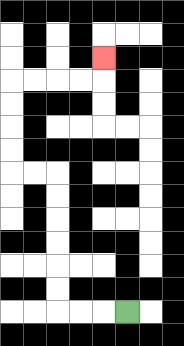{'start': '[5, 13]', 'end': '[4, 2]', 'path_directions': 'L,L,L,U,U,U,U,U,U,L,L,U,U,U,U,R,R,R,R,U', 'path_coordinates': '[[5, 13], [4, 13], [3, 13], [2, 13], [2, 12], [2, 11], [2, 10], [2, 9], [2, 8], [2, 7], [1, 7], [0, 7], [0, 6], [0, 5], [0, 4], [0, 3], [1, 3], [2, 3], [3, 3], [4, 3], [4, 2]]'}